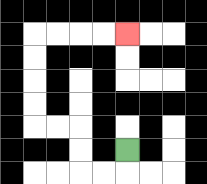{'start': '[5, 6]', 'end': '[5, 1]', 'path_directions': 'D,L,L,U,U,L,L,U,U,U,U,R,R,R,R', 'path_coordinates': '[[5, 6], [5, 7], [4, 7], [3, 7], [3, 6], [3, 5], [2, 5], [1, 5], [1, 4], [1, 3], [1, 2], [1, 1], [2, 1], [3, 1], [4, 1], [5, 1]]'}